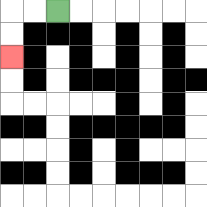{'start': '[2, 0]', 'end': '[0, 2]', 'path_directions': 'L,L,D,D', 'path_coordinates': '[[2, 0], [1, 0], [0, 0], [0, 1], [0, 2]]'}